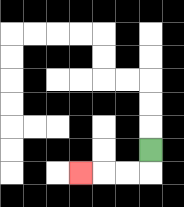{'start': '[6, 6]', 'end': '[3, 7]', 'path_directions': 'D,L,L,L', 'path_coordinates': '[[6, 6], [6, 7], [5, 7], [4, 7], [3, 7]]'}